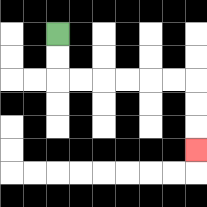{'start': '[2, 1]', 'end': '[8, 6]', 'path_directions': 'D,D,R,R,R,R,R,R,D,D,D', 'path_coordinates': '[[2, 1], [2, 2], [2, 3], [3, 3], [4, 3], [5, 3], [6, 3], [7, 3], [8, 3], [8, 4], [8, 5], [8, 6]]'}